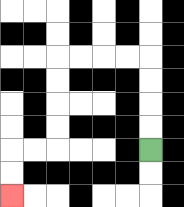{'start': '[6, 6]', 'end': '[0, 8]', 'path_directions': 'U,U,U,U,L,L,L,L,D,D,D,D,L,L,D,D', 'path_coordinates': '[[6, 6], [6, 5], [6, 4], [6, 3], [6, 2], [5, 2], [4, 2], [3, 2], [2, 2], [2, 3], [2, 4], [2, 5], [2, 6], [1, 6], [0, 6], [0, 7], [0, 8]]'}